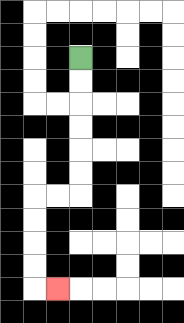{'start': '[3, 2]', 'end': '[2, 12]', 'path_directions': 'D,D,D,D,D,D,L,L,D,D,D,D,R', 'path_coordinates': '[[3, 2], [3, 3], [3, 4], [3, 5], [3, 6], [3, 7], [3, 8], [2, 8], [1, 8], [1, 9], [1, 10], [1, 11], [1, 12], [2, 12]]'}